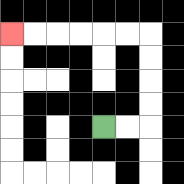{'start': '[4, 5]', 'end': '[0, 1]', 'path_directions': 'R,R,U,U,U,U,L,L,L,L,L,L', 'path_coordinates': '[[4, 5], [5, 5], [6, 5], [6, 4], [6, 3], [6, 2], [6, 1], [5, 1], [4, 1], [3, 1], [2, 1], [1, 1], [0, 1]]'}